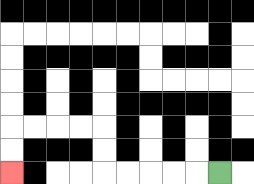{'start': '[9, 7]', 'end': '[0, 7]', 'path_directions': 'L,L,L,L,L,U,U,L,L,L,L,D,D', 'path_coordinates': '[[9, 7], [8, 7], [7, 7], [6, 7], [5, 7], [4, 7], [4, 6], [4, 5], [3, 5], [2, 5], [1, 5], [0, 5], [0, 6], [0, 7]]'}